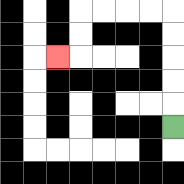{'start': '[7, 5]', 'end': '[2, 2]', 'path_directions': 'U,U,U,U,U,L,L,L,L,D,D,L', 'path_coordinates': '[[7, 5], [7, 4], [7, 3], [7, 2], [7, 1], [7, 0], [6, 0], [5, 0], [4, 0], [3, 0], [3, 1], [3, 2], [2, 2]]'}